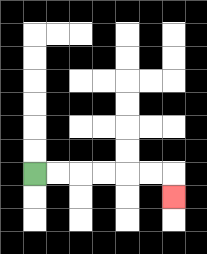{'start': '[1, 7]', 'end': '[7, 8]', 'path_directions': 'R,R,R,R,R,R,D', 'path_coordinates': '[[1, 7], [2, 7], [3, 7], [4, 7], [5, 7], [6, 7], [7, 7], [7, 8]]'}